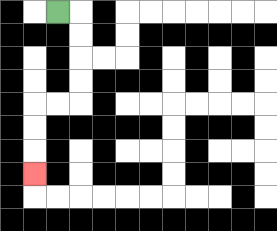{'start': '[2, 0]', 'end': '[1, 7]', 'path_directions': 'R,D,D,D,D,L,L,D,D,D', 'path_coordinates': '[[2, 0], [3, 0], [3, 1], [3, 2], [3, 3], [3, 4], [2, 4], [1, 4], [1, 5], [1, 6], [1, 7]]'}